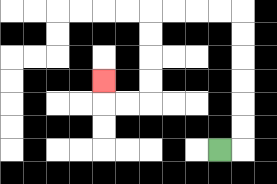{'start': '[9, 6]', 'end': '[4, 3]', 'path_directions': 'R,U,U,U,U,U,U,L,L,L,L,D,D,D,D,L,L,U', 'path_coordinates': '[[9, 6], [10, 6], [10, 5], [10, 4], [10, 3], [10, 2], [10, 1], [10, 0], [9, 0], [8, 0], [7, 0], [6, 0], [6, 1], [6, 2], [6, 3], [6, 4], [5, 4], [4, 4], [4, 3]]'}